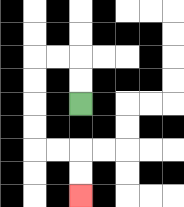{'start': '[3, 4]', 'end': '[3, 8]', 'path_directions': 'U,U,L,L,D,D,D,D,R,R,D,D', 'path_coordinates': '[[3, 4], [3, 3], [3, 2], [2, 2], [1, 2], [1, 3], [1, 4], [1, 5], [1, 6], [2, 6], [3, 6], [3, 7], [3, 8]]'}